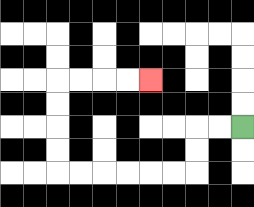{'start': '[10, 5]', 'end': '[6, 3]', 'path_directions': 'L,L,D,D,L,L,L,L,L,L,U,U,U,U,R,R,R,R', 'path_coordinates': '[[10, 5], [9, 5], [8, 5], [8, 6], [8, 7], [7, 7], [6, 7], [5, 7], [4, 7], [3, 7], [2, 7], [2, 6], [2, 5], [2, 4], [2, 3], [3, 3], [4, 3], [5, 3], [6, 3]]'}